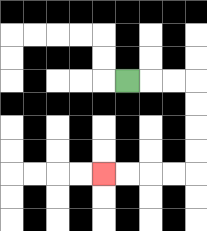{'start': '[5, 3]', 'end': '[4, 7]', 'path_directions': 'R,R,R,D,D,D,D,L,L,L,L', 'path_coordinates': '[[5, 3], [6, 3], [7, 3], [8, 3], [8, 4], [8, 5], [8, 6], [8, 7], [7, 7], [6, 7], [5, 7], [4, 7]]'}